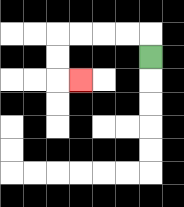{'start': '[6, 2]', 'end': '[3, 3]', 'path_directions': 'U,L,L,L,L,D,D,R', 'path_coordinates': '[[6, 2], [6, 1], [5, 1], [4, 1], [3, 1], [2, 1], [2, 2], [2, 3], [3, 3]]'}